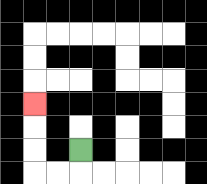{'start': '[3, 6]', 'end': '[1, 4]', 'path_directions': 'D,L,L,U,U,U', 'path_coordinates': '[[3, 6], [3, 7], [2, 7], [1, 7], [1, 6], [1, 5], [1, 4]]'}